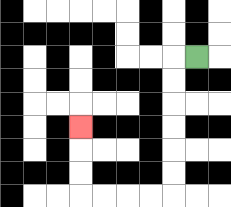{'start': '[8, 2]', 'end': '[3, 5]', 'path_directions': 'L,D,D,D,D,D,D,L,L,L,L,U,U,U', 'path_coordinates': '[[8, 2], [7, 2], [7, 3], [7, 4], [7, 5], [7, 6], [7, 7], [7, 8], [6, 8], [5, 8], [4, 8], [3, 8], [3, 7], [3, 6], [3, 5]]'}